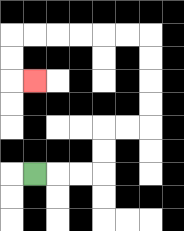{'start': '[1, 7]', 'end': '[1, 3]', 'path_directions': 'R,R,R,U,U,R,R,U,U,U,U,L,L,L,L,L,L,D,D,R', 'path_coordinates': '[[1, 7], [2, 7], [3, 7], [4, 7], [4, 6], [4, 5], [5, 5], [6, 5], [6, 4], [6, 3], [6, 2], [6, 1], [5, 1], [4, 1], [3, 1], [2, 1], [1, 1], [0, 1], [0, 2], [0, 3], [1, 3]]'}